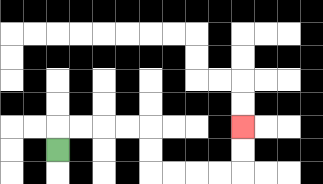{'start': '[2, 6]', 'end': '[10, 5]', 'path_directions': 'U,R,R,R,R,D,D,R,R,R,R,U,U', 'path_coordinates': '[[2, 6], [2, 5], [3, 5], [4, 5], [5, 5], [6, 5], [6, 6], [6, 7], [7, 7], [8, 7], [9, 7], [10, 7], [10, 6], [10, 5]]'}